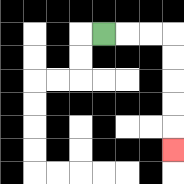{'start': '[4, 1]', 'end': '[7, 6]', 'path_directions': 'R,R,R,D,D,D,D,D', 'path_coordinates': '[[4, 1], [5, 1], [6, 1], [7, 1], [7, 2], [7, 3], [7, 4], [7, 5], [7, 6]]'}